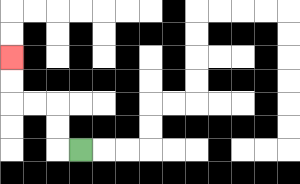{'start': '[3, 6]', 'end': '[0, 2]', 'path_directions': 'L,U,U,L,L,U,U', 'path_coordinates': '[[3, 6], [2, 6], [2, 5], [2, 4], [1, 4], [0, 4], [0, 3], [0, 2]]'}